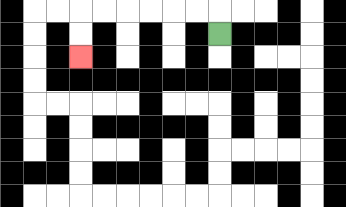{'start': '[9, 1]', 'end': '[3, 2]', 'path_directions': 'U,L,L,L,L,L,L,D,D', 'path_coordinates': '[[9, 1], [9, 0], [8, 0], [7, 0], [6, 0], [5, 0], [4, 0], [3, 0], [3, 1], [3, 2]]'}